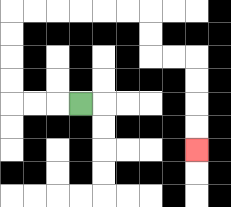{'start': '[3, 4]', 'end': '[8, 6]', 'path_directions': 'L,L,L,U,U,U,U,R,R,R,R,R,R,D,D,R,R,D,D,D,D', 'path_coordinates': '[[3, 4], [2, 4], [1, 4], [0, 4], [0, 3], [0, 2], [0, 1], [0, 0], [1, 0], [2, 0], [3, 0], [4, 0], [5, 0], [6, 0], [6, 1], [6, 2], [7, 2], [8, 2], [8, 3], [8, 4], [8, 5], [8, 6]]'}